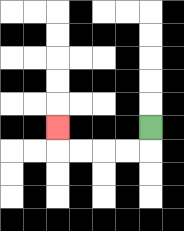{'start': '[6, 5]', 'end': '[2, 5]', 'path_directions': 'D,L,L,L,L,U', 'path_coordinates': '[[6, 5], [6, 6], [5, 6], [4, 6], [3, 6], [2, 6], [2, 5]]'}